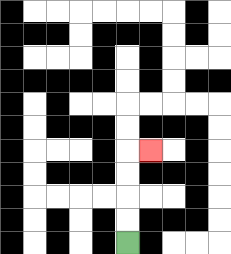{'start': '[5, 10]', 'end': '[6, 6]', 'path_directions': 'U,U,U,U,R', 'path_coordinates': '[[5, 10], [5, 9], [5, 8], [5, 7], [5, 6], [6, 6]]'}